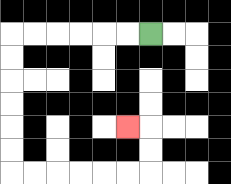{'start': '[6, 1]', 'end': '[5, 5]', 'path_directions': 'L,L,L,L,L,L,D,D,D,D,D,D,R,R,R,R,R,R,U,U,L', 'path_coordinates': '[[6, 1], [5, 1], [4, 1], [3, 1], [2, 1], [1, 1], [0, 1], [0, 2], [0, 3], [0, 4], [0, 5], [0, 6], [0, 7], [1, 7], [2, 7], [3, 7], [4, 7], [5, 7], [6, 7], [6, 6], [6, 5], [5, 5]]'}